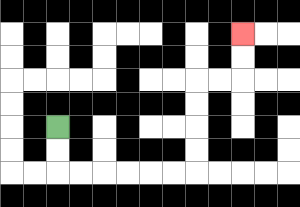{'start': '[2, 5]', 'end': '[10, 1]', 'path_directions': 'D,D,R,R,R,R,R,R,U,U,U,U,R,R,U,U', 'path_coordinates': '[[2, 5], [2, 6], [2, 7], [3, 7], [4, 7], [5, 7], [6, 7], [7, 7], [8, 7], [8, 6], [8, 5], [8, 4], [8, 3], [9, 3], [10, 3], [10, 2], [10, 1]]'}